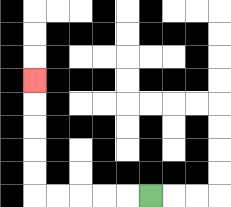{'start': '[6, 8]', 'end': '[1, 3]', 'path_directions': 'L,L,L,L,L,U,U,U,U,U', 'path_coordinates': '[[6, 8], [5, 8], [4, 8], [3, 8], [2, 8], [1, 8], [1, 7], [1, 6], [1, 5], [1, 4], [1, 3]]'}